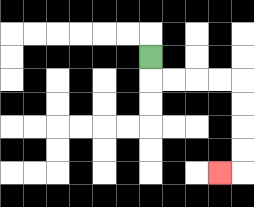{'start': '[6, 2]', 'end': '[9, 7]', 'path_directions': 'D,R,R,R,R,D,D,D,D,L', 'path_coordinates': '[[6, 2], [6, 3], [7, 3], [8, 3], [9, 3], [10, 3], [10, 4], [10, 5], [10, 6], [10, 7], [9, 7]]'}